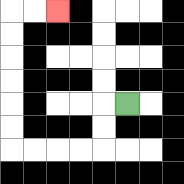{'start': '[5, 4]', 'end': '[2, 0]', 'path_directions': 'L,D,D,L,L,L,L,U,U,U,U,U,U,R,R', 'path_coordinates': '[[5, 4], [4, 4], [4, 5], [4, 6], [3, 6], [2, 6], [1, 6], [0, 6], [0, 5], [0, 4], [0, 3], [0, 2], [0, 1], [0, 0], [1, 0], [2, 0]]'}